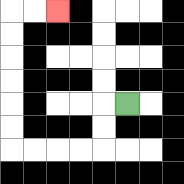{'start': '[5, 4]', 'end': '[2, 0]', 'path_directions': 'L,D,D,L,L,L,L,U,U,U,U,U,U,R,R', 'path_coordinates': '[[5, 4], [4, 4], [4, 5], [4, 6], [3, 6], [2, 6], [1, 6], [0, 6], [0, 5], [0, 4], [0, 3], [0, 2], [0, 1], [0, 0], [1, 0], [2, 0]]'}